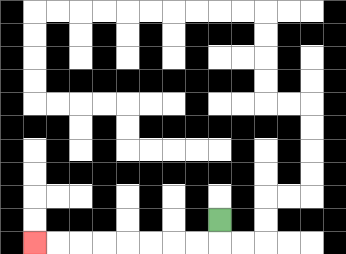{'start': '[9, 9]', 'end': '[1, 10]', 'path_directions': 'D,L,L,L,L,L,L,L,L', 'path_coordinates': '[[9, 9], [9, 10], [8, 10], [7, 10], [6, 10], [5, 10], [4, 10], [3, 10], [2, 10], [1, 10]]'}